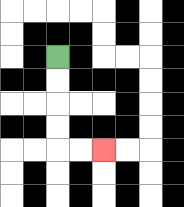{'start': '[2, 2]', 'end': '[4, 6]', 'path_directions': 'D,D,D,D,R,R', 'path_coordinates': '[[2, 2], [2, 3], [2, 4], [2, 5], [2, 6], [3, 6], [4, 6]]'}